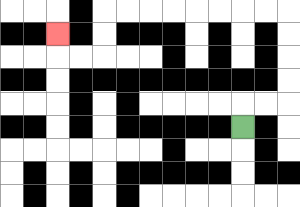{'start': '[10, 5]', 'end': '[2, 1]', 'path_directions': 'U,R,R,U,U,U,U,L,L,L,L,L,L,L,L,D,D,L,L,U', 'path_coordinates': '[[10, 5], [10, 4], [11, 4], [12, 4], [12, 3], [12, 2], [12, 1], [12, 0], [11, 0], [10, 0], [9, 0], [8, 0], [7, 0], [6, 0], [5, 0], [4, 0], [4, 1], [4, 2], [3, 2], [2, 2], [2, 1]]'}